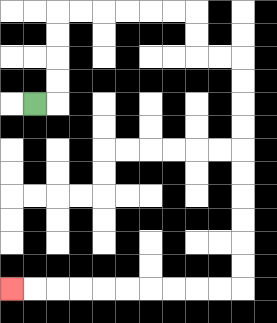{'start': '[1, 4]', 'end': '[0, 12]', 'path_directions': 'R,U,U,U,U,R,R,R,R,R,R,D,D,R,R,D,D,D,D,D,D,D,D,D,D,L,L,L,L,L,L,L,L,L,L', 'path_coordinates': '[[1, 4], [2, 4], [2, 3], [2, 2], [2, 1], [2, 0], [3, 0], [4, 0], [5, 0], [6, 0], [7, 0], [8, 0], [8, 1], [8, 2], [9, 2], [10, 2], [10, 3], [10, 4], [10, 5], [10, 6], [10, 7], [10, 8], [10, 9], [10, 10], [10, 11], [10, 12], [9, 12], [8, 12], [7, 12], [6, 12], [5, 12], [4, 12], [3, 12], [2, 12], [1, 12], [0, 12]]'}